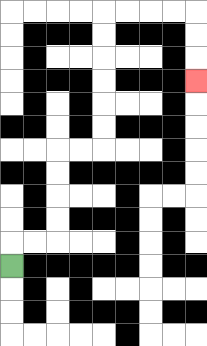{'start': '[0, 11]', 'end': '[8, 3]', 'path_directions': 'U,R,R,U,U,U,U,R,R,U,U,U,U,U,U,R,R,R,R,D,D,D', 'path_coordinates': '[[0, 11], [0, 10], [1, 10], [2, 10], [2, 9], [2, 8], [2, 7], [2, 6], [3, 6], [4, 6], [4, 5], [4, 4], [4, 3], [4, 2], [4, 1], [4, 0], [5, 0], [6, 0], [7, 0], [8, 0], [8, 1], [8, 2], [8, 3]]'}